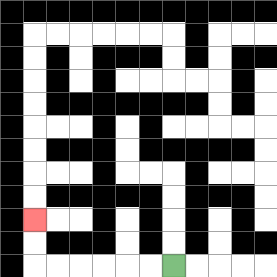{'start': '[7, 11]', 'end': '[1, 9]', 'path_directions': 'L,L,L,L,L,L,U,U', 'path_coordinates': '[[7, 11], [6, 11], [5, 11], [4, 11], [3, 11], [2, 11], [1, 11], [1, 10], [1, 9]]'}